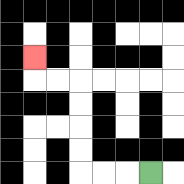{'start': '[6, 7]', 'end': '[1, 2]', 'path_directions': 'L,L,L,U,U,U,U,L,L,U', 'path_coordinates': '[[6, 7], [5, 7], [4, 7], [3, 7], [3, 6], [3, 5], [3, 4], [3, 3], [2, 3], [1, 3], [1, 2]]'}